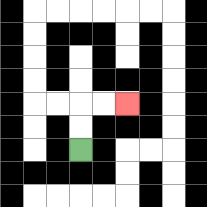{'start': '[3, 6]', 'end': '[5, 4]', 'path_directions': 'U,U,R,R', 'path_coordinates': '[[3, 6], [3, 5], [3, 4], [4, 4], [5, 4]]'}